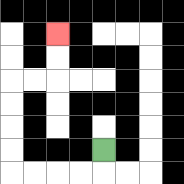{'start': '[4, 6]', 'end': '[2, 1]', 'path_directions': 'D,L,L,L,L,U,U,U,U,R,R,U,U', 'path_coordinates': '[[4, 6], [4, 7], [3, 7], [2, 7], [1, 7], [0, 7], [0, 6], [0, 5], [0, 4], [0, 3], [1, 3], [2, 3], [2, 2], [2, 1]]'}